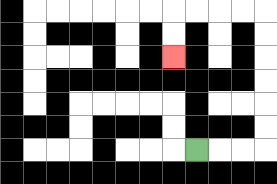{'start': '[8, 6]', 'end': '[7, 2]', 'path_directions': 'R,R,R,U,U,U,U,U,U,L,L,L,L,D,D', 'path_coordinates': '[[8, 6], [9, 6], [10, 6], [11, 6], [11, 5], [11, 4], [11, 3], [11, 2], [11, 1], [11, 0], [10, 0], [9, 0], [8, 0], [7, 0], [7, 1], [7, 2]]'}